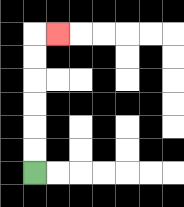{'start': '[1, 7]', 'end': '[2, 1]', 'path_directions': 'U,U,U,U,U,U,R', 'path_coordinates': '[[1, 7], [1, 6], [1, 5], [1, 4], [1, 3], [1, 2], [1, 1], [2, 1]]'}